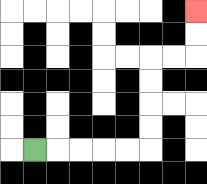{'start': '[1, 6]', 'end': '[8, 0]', 'path_directions': 'R,R,R,R,R,U,U,U,U,R,R,U,U', 'path_coordinates': '[[1, 6], [2, 6], [3, 6], [4, 6], [5, 6], [6, 6], [6, 5], [6, 4], [6, 3], [6, 2], [7, 2], [8, 2], [8, 1], [8, 0]]'}